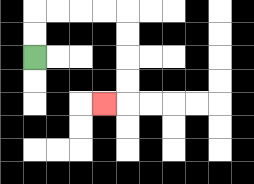{'start': '[1, 2]', 'end': '[4, 4]', 'path_directions': 'U,U,R,R,R,R,D,D,D,D,L', 'path_coordinates': '[[1, 2], [1, 1], [1, 0], [2, 0], [3, 0], [4, 0], [5, 0], [5, 1], [5, 2], [5, 3], [5, 4], [4, 4]]'}